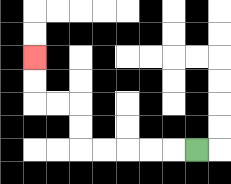{'start': '[8, 6]', 'end': '[1, 2]', 'path_directions': 'L,L,L,L,L,U,U,L,L,U,U', 'path_coordinates': '[[8, 6], [7, 6], [6, 6], [5, 6], [4, 6], [3, 6], [3, 5], [3, 4], [2, 4], [1, 4], [1, 3], [1, 2]]'}